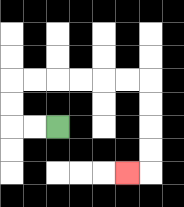{'start': '[2, 5]', 'end': '[5, 7]', 'path_directions': 'L,L,U,U,R,R,R,R,R,R,D,D,D,D,L', 'path_coordinates': '[[2, 5], [1, 5], [0, 5], [0, 4], [0, 3], [1, 3], [2, 3], [3, 3], [4, 3], [5, 3], [6, 3], [6, 4], [6, 5], [6, 6], [6, 7], [5, 7]]'}